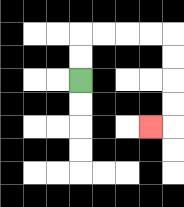{'start': '[3, 3]', 'end': '[6, 5]', 'path_directions': 'U,U,R,R,R,R,D,D,D,D,L', 'path_coordinates': '[[3, 3], [3, 2], [3, 1], [4, 1], [5, 1], [6, 1], [7, 1], [7, 2], [7, 3], [7, 4], [7, 5], [6, 5]]'}